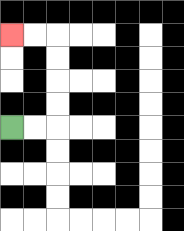{'start': '[0, 5]', 'end': '[0, 1]', 'path_directions': 'R,R,U,U,U,U,L,L', 'path_coordinates': '[[0, 5], [1, 5], [2, 5], [2, 4], [2, 3], [2, 2], [2, 1], [1, 1], [0, 1]]'}